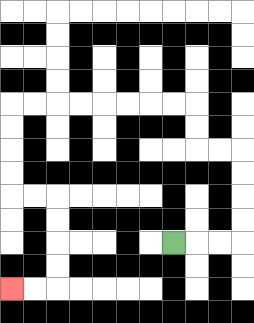{'start': '[7, 10]', 'end': '[0, 12]', 'path_directions': 'R,R,R,U,U,U,U,L,L,U,U,L,L,L,L,L,L,L,L,D,D,D,D,R,R,D,D,D,D,L,L', 'path_coordinates': '[[7, 10], [8, 10], [9, 10], [10, 10], [10, 9], [10, 8], [10, 7], [10, 6], [9, 6], [8, 6], [8, 5], [8, 4], [7, 4], [6, 4], [5, 4], [4, 4], [3, 4], [2, 4], [1, 4], [0, 4], [0, 5], [0, 6], [0, 7], [0, 8], [1, 8], [2, 8], [2, 9], [2, 10], [2, 11], [2, 12], [1, 12], [0, 12]]'}